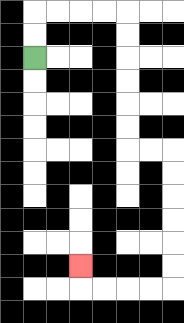{'start': '[1, 2]', 'end': '[3, 11]', 'path_directions': 'U,U,R,R,R,R,D,D,D,D,D,D,R,R,D,D,D,D,D,D,L,L,L,L,U', 'path_coordinates': '[[1, 2], [1, 1], [1, 0], [2, 0], [3, 0], [4, 0], [5, 0], [5, 1], [5, 2], [5, 3], [5, 4], [5, 5], [5, 6], [6, 6], [7, 6], [7, 7], [7, 8], [7, 9], [7, 10], [7, 11], [7, 12], [6, 12], [5, 12], [4, 12], [3, 12], [3, 11]]'}